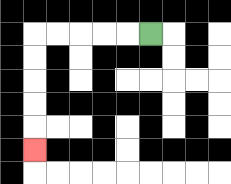{'start': '[6, 1]', 'end': '[1, 6]', 'path_directions': 'L,L,L,L,L,D,D,D,D,D', 'path_coordinates': '[[6, 1], [5, 1], [4, 1], [3, 1], [2, 1], [1, 1], [1, 2], [1, 3], [1, 4], [1, 5], [1, 6]]'}